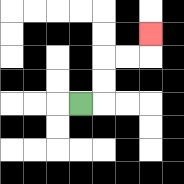{'start': '[3, 4]', 'end': '[6, 1]', 'path_directions': 'R,U,U,R,R,U', 'path_coordinates': '[[3, 4], [4, 4], [4, 3], [4, 2], [5, 2], [6, 2], [6, 1]]'}